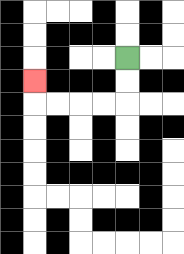{'start': '[5, 2]', 'end': '[1, 3]', 'path_directions': 'D,D,L,L,L,L,U', 'path_coordinates': '[[5, 2], [5, 3], [5, 4], [4, 4], [3, 4], [2, 4], [1, 4], [1, 3]]'}